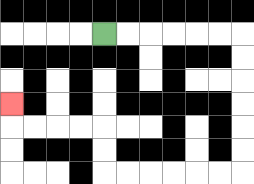{'start': '[4, 1]', 'end': '[0, 4]', 'path_directions': 'R,R,R,R,R,R,D,D,D,D,D,D,L,L,L,L,L,L,U,U,L,L,L,L,U', 'path_coordinates': '[[4, 1], [5, 1], [6, 1], [7, 1], [8, 1], [9, 1], [10, 1], [10, 2], [10, 3], [10, 4], [10, 5], [10, 6], [10, 7], [9, 7], [8, 7], [7, 7], [6, 7], [5, 7], [4, 7], [4, 6], [4, 5], [3, 5], [2, 5], [1, 5], [0, 5], [0, 4]]'}